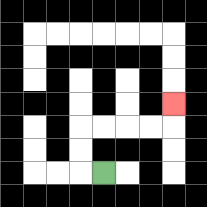{'start': '[4, 7]', 'end': '[7, 4]', 'path_directions': 'L,U,U,R,R,R,R,U', 'path_coordinates': '[[4, 7], [3, 7], [3, 6], [3, 5], [4, 5], [5, 5], [6, 5], [7, 5], [7, 4]]'}